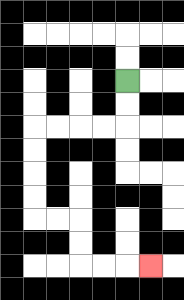{'start': '[5, 3]', 'end': '[6, 11]', 'path_directions': 'D,D,L,L,L,L,D,D,D,D,R,R,D,D,R,R,R', 'path_coordinates': '[[5, 3], [5, 4], [5, 5], [4, 5], [3, 5], [2, 5], [1, 5], [1, 6], [1, 7], [1, 8], [1, 9], [2, 9], [3, 9], [3, 10], [3, 11], [4, 11], [5, 11], [6, 11]]'}